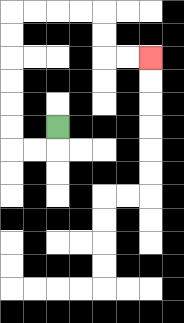{'start': '[2, 5]', 'end': '[6, 2]', 'path_directions': 'D,L,L,U,U,U,U,U,U,R,R,R,R,D,D,R,R', 'path_coordinates': '[[2, 5], [2, 6], [1, 6], [0, 6], [0, 5], [0, 4], [0, 3], [0, 2], [0, 1], [0, 0], [1, 0], [2, 0], [3, 0], [4, 0], [4, 1], [4, 2], [5, 2], [6, 2]]'}